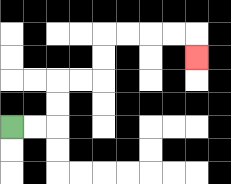{'start': '[0, 5]', 'end': '[8, 2]', 'path_directions': 'R,R,U,U,R,R,U,U,R,R,R,R,D', 'path_coordinates': '[[0, 5], [1, 5], [2, 5], [2, 4], [2, 3], [3, 3], [4, 3], [4, 2], [4, 1], [5, 1], [6, 1], [7, 1], [8, 1], [8, 2]]'}